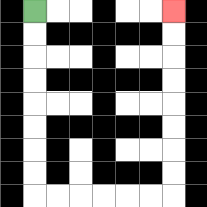{'start': '[1, 0]', 'end': '[7, 0]', 'path_directions': 'D,D,D,D,D,D,D,D,R,R,R,R,R,R,U,U,U,U,U,U,U,U', 'path_coordinates': '[[1, 0], [1, 1], [1, 2], [1, 3], [1, 4], [1, 5], [1, 6], [1, 7], [1, 8], [2, 8], [3, 8], [4, 8], [5, 8], [6, 8], [7, 8], [7, 7], [7, 6], [7, 5], [7, 4], [7, 3], [7, 2], [7, 1], [7, 0]]'}